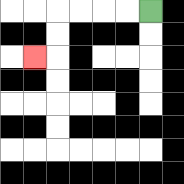{'start': '[6, 0]', 'end': '[1, 2]', 'path_directions': 'L,L,L,L,D,D,L', 'path_coordinates': '[[6, 0], [5, 0], [4, 0], [3, 0], [2, 0], [2, 1], [2, 2], [1, 2]]'}